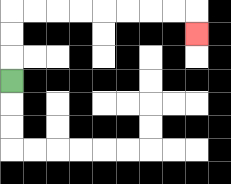{'start': '[0, 3]', 'end': '[8, 1]', 'path_directions': 'U,U,U,R,R,R,R,R,R,R,R,D', 'path_coordinates': '[[0, 3], [0, 2], [0, 1], [0, 0], [1, 0], [2, 0], [3, 0], [4, 0], [5, 0], [6, 0], [7, 0], [8, 0], [8, 1]]'}